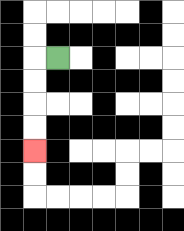{'start': '[2, 2]', 'end': '[1, 6]', 'path_directions': 'L,D,D,D,D', 'path_coordinates': '[[2, 2], [1, 2], [1, 3], [1, 4], [1, 5], [1, 6]]'}